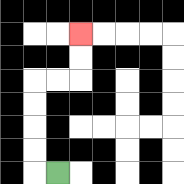{'start': '[2, 7]', 'end': '[3, 1]', 'path_directions': 'L,U,U,U,U,R,R,U,U', 'path_coordinates': '[[2, 7], [1, 7], [1, 6], [1, 5], [1, 4], [1, 3], [2, 3], [3, 3], [3, 2], [3, 1]]'}